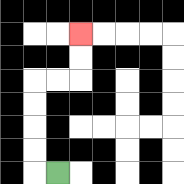{'start': '[2, 7]', 'end': '[3, 1]', 'path_directions': 'L,U,U,U,U,R,R,U,U', 'path_coordinates': '[[2, 7], [1, 7], [1, 6], [1, 5], [1, 4], [1, 3], [2, 3], [3, 3], [3, 2], [3, 1]]'}